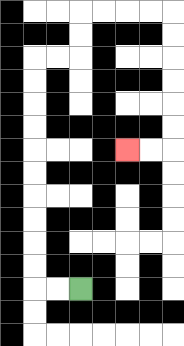{'start': '[3, 12]', 'end': '[5, 6]', 'path_directions': 'L,L,U,U,U,U,U,U,U,U,U,U,R,R,U,U,R,R,R,R,D,D,D,D,D,D,L,L', 'path_coordinates': '[[3, 12], [2, 12], [1, 12], [1, 11], [1, 10], [1, 9], [1, 8], [1, 7], [1, 6], [1, 5], [1, 4], [1, 3], [1, 2], [2, 2], [3, 2], [3, 1], [3, 0], [4, 0], [5, 0], [6, 0], [7, 0], [7, 1], [7, 2], [7, 3], [7, 4], [7, 5], [7, 6], [6, 6], [5, 6]]'}